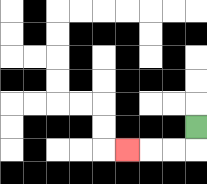{'start': '[8, 5]', 'end': '[5, 6]', 'path_directions': 'D,L,L,L', 'path_coordinates': '[[8, 5], [8, 6], [7, 6], [6, 6], [5, 6]]'}